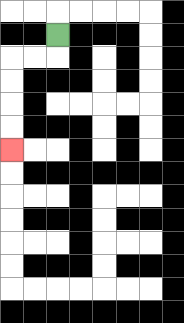{'start': '[2, 1]', 'end': '[0, 6]', 'path_directions': 'D,L,L,D,D,D,D', 'path_coordinates': '[[2, 1], [2, 2], [1, 2], [0, 2], [0, 3], [0, 4], [0, 5], [0, 6]]'}